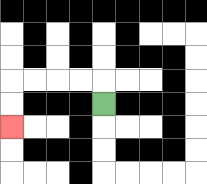{'start': '[4, 4]', 'end': '[0, 5]', 'path_directions': 'U,L,L,L,L,D,D', 'path_coordinates': '[[4, 4], [4, 3], [3, 3], [2, 3], [1, 3], [0, 3], [0, 4], [0, 5]]'}